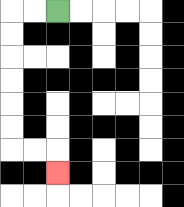{'start': '[2, 0]', 'end': '[2, 7]', 'path_directions': 'L,L,D,D,D,D,D,D,R,R,D', 'path_coordinates': '[[2, 0], [1, 0], [0, 0], [0, 1], [0, 2], [0, 3], [0, 4], [0, 5], [0, 6], [1, 6], [2, 6], [2, 7]]'}